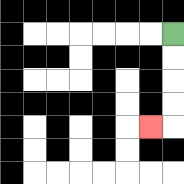{'start': '[7, 1]', 'end': '[6, 5]', 'path_directions': 'D,D,D,D,L', 'path_coordinates': '[[7, 1], [7, 2], [7, 3], [7, 4], [7, 5], [6, 5]]'}